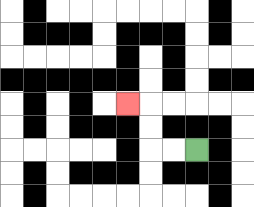{'start': '[8, 6]', 'end': '[5, 4]', 'path_directions': 'L,L,U,U,L', 'path_coordinates': '[[8, 6], [7, 6], [6, 6], [6, 5], [6, 4], [5, 4]]'}